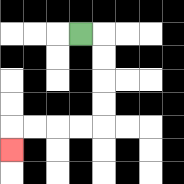{'start': '[3, 1]', 'end': '[0, 6]', 'path_directions': 'R,D,D,D,D,L,L,L,L,D', 'path_coordinates': '[[3, 1], [4, 1], [4, 2], [4, 3], [4, 4], [4, 5], [3, 5], [2, 5], [1, 5], [0, 5], [0, 6]]'}